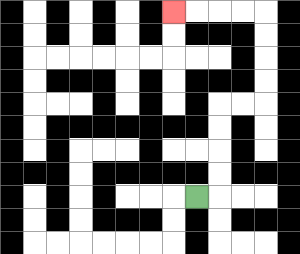{'start': '[8, 8]', 'end': '[7, 0]', 'path_directions': 'R,U,U,U,U,R,R,U,U,U,U,L,L,L,L', 'path_coordinates': '[[8, 8], [9, 8], [9, 7], [9, 6], [9, 5], [9, 4], [10, 4], [11, 4], [11, 3], [11, 2], [11, 1], [11, 0], [10, 0], [9, 0], [8, 0], [7, 0]]'}